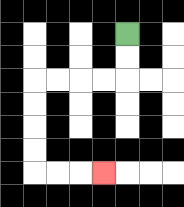{'start': '[5, 1]', 'end': '[4, 7]', 'path_directions': 'D,D,L,L,L,L,D,D,D,D,R,R,R', 'path_coordinates': '[[5, 1], [5, 2], [5, 3], [4, 3], [3, 3], [2, 3], [1, 3], [1, 4], [1, 5], [1, 6], [1, 7], [2, 7], [3, 7], [4, 7]]'}